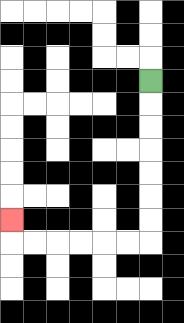{'start': '[6, 3]', 'end': '[0, 9]', 'path_directions': 'D,D,D,D,D,D,D,L,L,L,L,L,L,U', 'path_coordinates': '[[6, 3], [6, 4], [6, 5], [6, 6], [6, 7], [6, 8], [6, 9], [6, 10], [5, 10], [4, 10], [3, 10], [2, 10], [1, 10], [0, 10], [0, 9]]'}